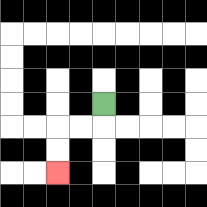{'start': '[4, 4]', 'end': '[2, 7]', 'path_directions': 'D,L,L,D,D', 'path_coordinates': '[[4, 4], [4, 5], [3, 5], [2, 5], [2, 6], [2, 7]]'}